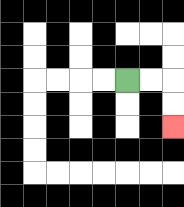{'start': '[5, 3]', 'end': '[7, 5]', 'path_directions': 'R,R,D,D', 'path_coordinates': '[[5, 3], [6, 3], [7, 3], [7, 4], [7, 5]]'}